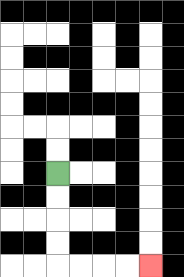{'start': '[2, 7]', 'end': '[6, 11]', 'path_directions': 'D,D,D,D,R,R,R,R', 'path_coordinates': '[[2, 7], [2, 8], [2, 9], [2, 10], [2, 11], [3, 11], [4, 11], [5, 11], [6, 11]]'}